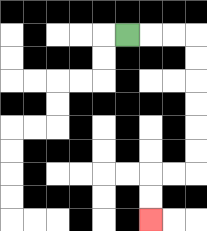{'start': '[5, 1]', 'end': '[6, 9]', 'path_directions': 'R,R,R,D,D,D,D,D,D,L,L,D,D', 'path_coordinates': '[[5, 1], [6, 1], [7, 1], [8, 1], [8, 2], [8, 3], [8, 4], [8, 5], [8, 6], [8, 7], [7, 7], [6, 7], [6, 8], [6, 9]]'}